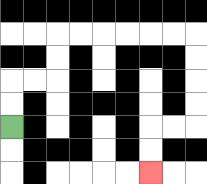{'start': '[0, 5]', 'end': '[6, 7]', 'path_directions': 'U,U,R,R,U,U,R,R,R,R,R,R,D,D,D,D,L,L,D,D', 'path_coordinates': '[[0, 5], [0, 4], [0, 3], [1, 3], [2, 3], [2, 2], [2, 1], [3, 1], [4, 1], [5, 1], [6, 1], [7, 1], [8, 1], [8, 2], [8, 3], [8, 4], [8, 5], [7, 5], [6, 5], [6, 6], [6, 7]]'}